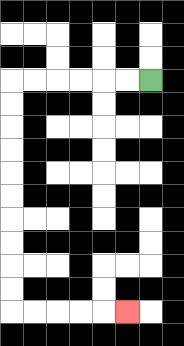{'start': '[6, 3]', 'end': '[5, 13]', 'path_directions': 'L,L,L,L,L,L,D,D,D,D,D,D,D,D,D,D,R,R,R,R,R', 'path_coordinates': '[[6, 3], [5, 3], [4, 3], [3, 3], [2, 3], [1, 3], [0, 3], [0, 4], [0, 5], [0, 6], [0, 7], [0, 8], [0, 9], [0, 10], [0, 11], [0, 12], [0, 13], [1, 13], [2, 13], [3, 13], [4, 13], [5, 13]]'}